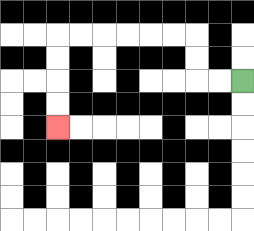{'start': '[10, 3]', 'end': '[2, 5]', 'path_directions': 'L,L,U,U,L,L,L,L,L,L,D,D,D,D', 'path_coordinates': '[[10, 3], [9, 3], [8, 3], [8, 2], [8, 1], [7, 1], [6, 1], [5, 1], [4, 1], [3, 1], [2, 1], [2, 2], [2, 3], [2, 4], [2, 5]]'}